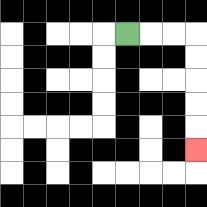{'start': '[5, 1]', 'end': '[8, 6]', 'path_directions': 'R,R,R,D,D,D,D,D', 'path_coordinates': '[[5, 1], [6, 1], [7, 1], [8, 1], [8, 2], [8, 3], [8, 4], [8, 5], [8, 6]]'}